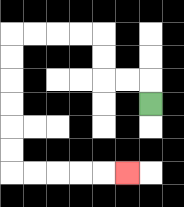{'start': '[6, 4]', 'end': '[5, 7]', 'path_directions': 'U,L,L,U,U,L,L,L,L,D,D,D,D,D,D,R,R,R,R,R', 'path_coordinates': '[[6, 4], [6, 3], [5, 3], [4, 3], [4, 2], [4, 1], [3, 1], [2, 1], [1, 1], [0, 1], [0, 2], [0, 3], [0, 4], [0, 5], [0, 6], [0, 7], [1, 7], [2, 7], [3, 7], [4, 7], [5, 7]]'}